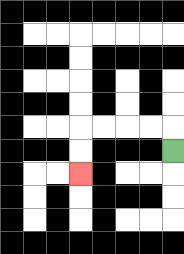{'start': '[7, 6]', 'end': '[3, 7]', 'path_directions': 'U,L,L,L,L,D,D', 'path_coordinates': '[[7, 6], [7, 5], [6, 5], [5, 5], [4, 5], [3, 5], [3, 6], [3, 7]]'}